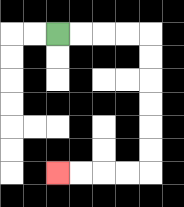{'start': '[2, 1]', 'end': '[2, 7]', 'path_directions': 'R,R,R,R,D,D,D,D,D,D,L,L,L,L', 'path_coordinates': '[[2, 1], [3, 1], [4, 1], [5, 1], [6, 1], [6, 2], [6, 3], [6, 4], [6, 5], [6, 6], [6, 7], [5, 7], [4, 7], [3, 7], [2, 7]]'}